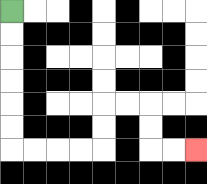{'start': '[0, 0]', 'end': '[8, 6]', 'path_directions': 'D,D,D,D,D,D,R,R,R,R,U,U,R,R,D,D,R,R', 'path_coordinates': '[[0, 0], [0, 1], [0, 2], [0, 3], [0, 4], [0, 5], [0, 6], [1, 6], [2, 6], [3, 6], [4, 6], [4, 5], [4, 4], [5, 4], [6, 4], [6, 5], [6, 6], [7, 6], [8, 6]]'}